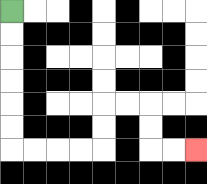{'start': '[0, 0]', 'end': '[8, 6]', 'path_directions': 'D,D,D,D,D,D,R,R,R,R,U,U,R,R,D,D,R,R', 'path_coordinates': '[[0, 0], [0, 1], [0, 2], [0, 3], [0, 4], [0, 5], [0, 6], [1, 6], [2, 6], [3, 6], [4, 6], [4, 5], [4, 4], [5, 4], [6, 4], [6, 5], [6, 6], [7, 6], [8, 6]]'}